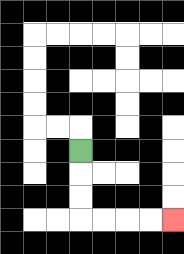{'start': '[3, 6]', 'end': '[7, 9]', 'path_directions': 'D,D,D,R,R,R,R', 'path_coordinates': '[[3, 6], [3, 7], [3, 8], [3, 9], [4, 9], [5, 9], [6, 9], [7, 9]]'}